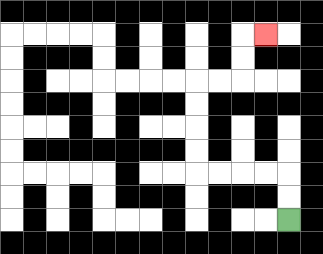{'start': '[12, 9]', 'end': '[11, 1]', 'path_directions': 'U,U,L,L,L,L,U,U,U,U,R,R,U,U,R', 'path_coordinates': '[[12, 9], [12, 8], [12, 7], [11, 7], [10, 7], [9, 7], [8, 7], [8, 6], [8, 5], [8, 4], [8, 3], [9, 3], [10, 3], [10, 2], [10, 1], [11, 1]]'}